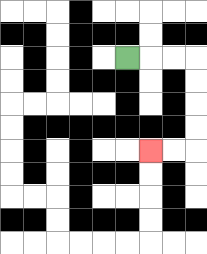{'start': '[5, 2]', 'end': '[6, 6]', 'path_directions': 'R,R,R,D,D,D,D,L,L', 'path_coordinates': '[[5, 2], [6, 2], [7, 2], [8, 2], [8, 3], [8, 4], [8, 5], [8, 6], [7, 6], [6, 6]]'}